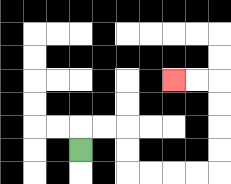{'start': '[3, 6]', 'end': '[7, 3]', 'path_directions': 'U,R,R,D,D,R,R,R,R,U,U,U,U,L,L', 'path_coordinates': '[[3, 6], [3, 5], [4, 5], [5, 5], [5, 6], [5, 7], [6, 7], [7, 7], [8, 7], [9, 7], [9, 6], [9, 5], [9, 4], [9, 3], [8, 3], [7, 3]]'}